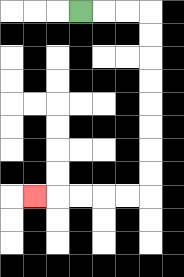{'start': '[3, 0]', 'end': '[1, 8]', 'path_directions': 'R,R,R,D,D,D,D,D,D,D,D,L,L,L,L,L', 'path_coordinates': '[[3, 0], [4, 0], [5, 0], [6, 0], [6, 1], [6, 2], [6, 3], [6, 4], [6, 5], [6, 6], [6, 7], [6, 8], [5, 8], [4, 8], [3, 8], [2, 8], [1, 8]]'}